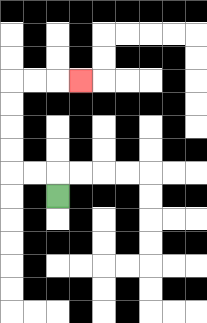{'start': '[2, 8]', 'end': '[3, 3]', 'path_directions': 'U,L,L,U,U,U,U,R,R,R', 'path_coordinates': '[[2, 8], [2, 7], [1, 7], [0, 7], [0, 6], [0, 5], [0, 4], [0, 3], [1, 3], [2, 3], [3, 3]]'}